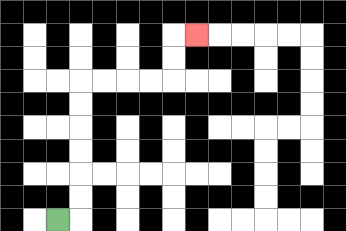{'start': '[2, 9]', 'end': '[8, 1]', 'path_directions': 'R,U,U,U,U,U,U,R,R,R,R,U,U,R', 'path_coordinates': '[[2, 9], [3, 9], [3, 8], [3, 7], [3, 6], [3, 5], [3, 4], [3, 3], [4, 3], [5, 3], [6, 3], [7, 3], [7, 2], [7, 1], [8, 1]]'}